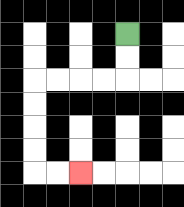{'start': '[5, 1]', 'end': '[3, 7]', 'path_directions': 'D,D,L,L,L,L,D,D,D,D,R,R', 'path_coordinates': '[[5, 1], [5, 2], [5, 3], [4, 3], [3, 3], [2, 3], [1, 3], [1, 4], [1, 5], [1, 6], [1, 7], [2, 7], [3, 7]]'}